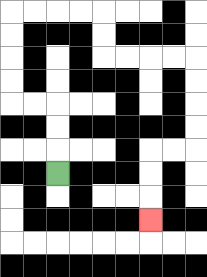{'start': '[2, 7]', 'end': '[6, 9]', 'path_directions': 'U,U,U,L,L,U,U,U,U,R,R,R,R,D,D,R,R,R,R,D,D,D,D,L,L,D,D,D', 'path_coordinates': '[[2, 7], [2, 6], [2, 5], [2, 4], [1, 4], [0, 4], [0, 3], [0, 2], [0, 1], [0, 0], [1, 0], [2, 0], [3, 0], [4, 0], [4, 1], [4, 2], [5, 2], [6, 2], [7, 2], [8, 2], [8, 3], [8, 4], [8, 5], [8, 6], [7, 6], [6, 6], [6, 7], [6, 8], [6, 9]]'}